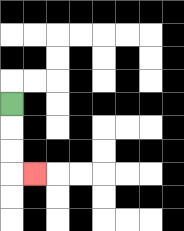{'start': '[0, 4]', 'end': '[1, 7]', 'path_directions': 'D,D,D,R', 'path_coordinates': '[[0, 4], [0, 5], [0, 6], [0, 7], [1, 7]]'}